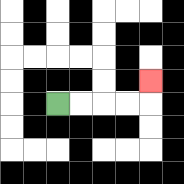{'start': '[2, 4]', 'end': '[6, 3]', 'path_directions': 'R,R,R,R,U', 'path_coordinates': '[[2, 4], [3, 4], [4, 4], [5, 4], [6, 4], [6, 3]]'}